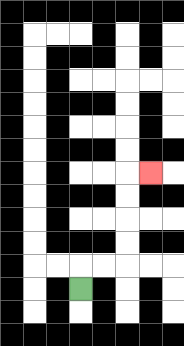{'start': '[3, 12]', 'end': '[6, 7]', 'path_directions': 'U,R,R,U,U,U,U,R', 'path_coordinates': '[[3, 12], [3, 11], [4, 11], [5, 11], [5, 10], [5, 9], [5, 8], [5, 7], [6, 7]]'}